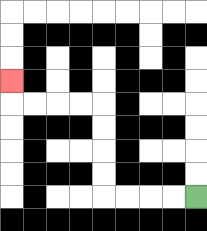{'start': '[8, 8]', 'end': '[0, 3]', 'path_directions': 'L,L,L,L,U,U,U,U,L,L,L,L,U', 'path_coordinates': '[[8, 8], [7, 8], [6, 8], [5, 8], [4, 8], [4, 7], [4, 6], [4, 5], [4, 4], [3, 4], [2, 4], [1, 4], [0, 4], [0, 3]]'}